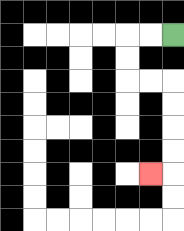{'start': '[7, 1]', 'end': '[6, 7]', 'path_directions': 'L,L,D,D,R,R,D,D,D,D,L', 'path_coordinates': '[[7, 1], [6, 1], [5, 1], [5, 2], [5, 3], [6, 3], [7, 3], [7, 4], [7, 5], [7, 6], [7, 7], [6, 7]]'}